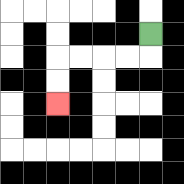{'start': '[6, 1]', 'end': '[2, 4]', 'path_directions': 'D,L,L,L,L,D,D', 'path_coordinates': '[[6, 1], [6, 2], [5, 2], [4, 2], [3, 2], [2, 2], [2, 3], [2, 4]]'}